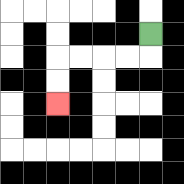{'start': '[6, 1]', 'end': '[2, 4]', 'path_directions': 'D,L,L,L,L,D,D', 'path_coordinates': '[[6, 1], [6, 2], [5, 2], [4, 2], [3, 2], [2, 2], [2, 3], [2, 4]]'}